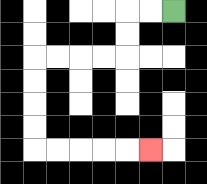{'start': '[7, 0]', 'end': '[6, 6]', 'path_directions': 'L,L,D,D,L,L,L,L,D,D,D,D,R,R,R,R,R', 'path_coordinates': '[[7, 0], [6, 0], [5, 0], [5, 1], [5, 2], [4, 2], [3, 2], [2, 2], [1, 2], [1, 3], [1, 4], [1, 5], [1, 6], [2, 6], [3, 6], [4, 6], [5, 6], [6, 6]]'}